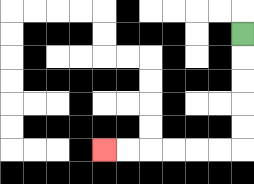{'start': '[10, 1]', 'end': '[4, 6]', 'path_directions': 'D,D,D,D,D,L,L,L,L,L,L', 'path_coordinates': '[[10, 1], [10, 2], [10, 3], [10, 4], [10, 5], [10, 6], [9, 6], [8, 6], [7, 6], [6, 6], [5, 6], [4, 6]]'}